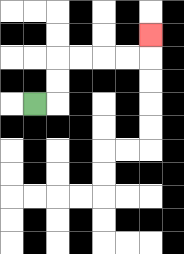{'start': '[1, 4]', 'end': '[6, 1]', 'path_directions': 'R,U,U,R,R,R,R,U', 'path_coordinates': '[[1, 4], [2, 4], [2, 3], [2, 2], [3, 2], [4, 2], [5, 2], [6, 2], [6, 1]]'}